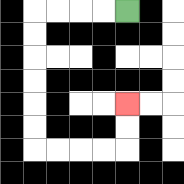{'start': '[5, 0]', 'end': '[5, 4]', 'path_directions': 'L,L,L,L,D,D,D,D,D,D,R,R,R,R,U,U', 'path_coordinates': '[[5, 0], [4, 0], [3, 0], [2, 0], [1, 0], [1, 1], [1, 2], [1, 3], [1, 4], [1, 5], [1, 6], [2, 6], [3, 6], [4, 6], [5, 6], [5, 5], [5, 4]]'}